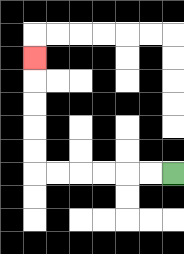{'start': '[7, 7]', 'end': '[1, 2]', 'path_directions': 'L,L,L,L,L,L,U,U,U,U,U', 'path_coordinates': '[[7, 7], [6, 7], [5, 7], [4, 7], [3, 7], [2, 7], [1, 7], [1, 6], [1, 5], [1, 4], [1, 3], [1, 2]]'}